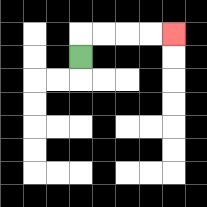{'start': '[3, 2]', 'end': '[7, 1]', 'path_directions': 'U,R,R,R,R', 'path_coordinates': '[[3, 2], [3, 1], [4, 1], [5, 1], [6, 1], [7, 1]]'}